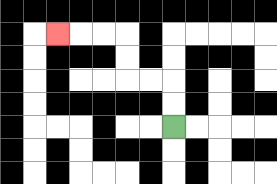{'start': '[7, 5]', 'end': '[2, 1]', 'path_directions': 'U,U,L,L,U,U,L,L,L', 'path_coordinates': '[[7, 5], [7, 4], [7, 3], [6, 3], [5, 3], [5, 2], [5, 1], [4, 1], [3, 1], [2, 1]]'}